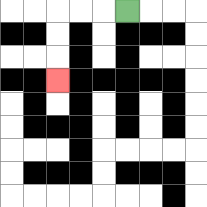{'start': '[5, 0]', 'end': '[2, 3]', 'path_directions': 'L,L,L,D,D,D', 'path_coordinates': '[[5, 0], [4, 0], [3, 0], [2, 0], [2, 1], [2, 2], [2, 3]]'}